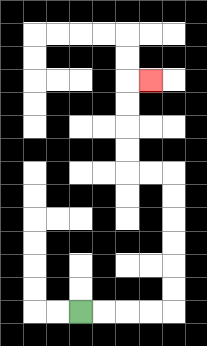{'start': '[3, 13]', 'end': '[6, 3]', 'path_directions': 'R,R,R,R,U,U,U,U,U,U,L,L,U,U,U,U,R', 'path_coordinates': '[[3, 13], [4, 13], [5, 13], [6, 13], [7, 13], [7, 12], [7, 11], [7, 10], [7, 9], [7, 8], [7, 7], [6, 7], [5, 7], [5, 6], [5, 5], [5, 4], [5, 3], [6, 3]]'}